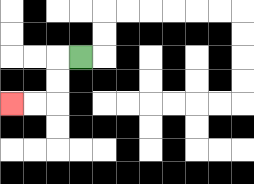{'start': '[3, 2]', 'end': '[0, 4]', 'path_directions': 'L,D,D,L,L', 'path_coordinates': '[[3, 2], [2, 2], [2, 3], [2, 4], [1, 4], [0, 4]]'}